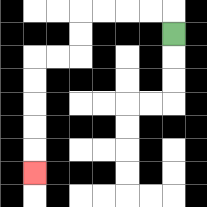{'start': '[7, 1]', 'end': '[1, 7]', 'path_directions': 'U,L,L,L,L,D,D,L,L,D,D,D,D,D', 'path_coordinates': '[[7, 1], [7, 0], [6, 0], [5, 0], [4, 0], [3, 0], [3, 1], [3, 2], [2, 2], [1, 2], [1, 3], [1, 4], [1, 5], [1, 6], [1, 7]]'}